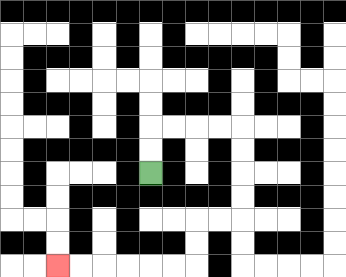{'start': '[6, 7]', 'end': '[2, 11]', 'path_directions': 'U,U,R,R,R,R,D,D,D,D,L,L,D,D,L,L,L,L,L,L', 'path_coordinates': '[[6, 7], [6, 6], [6, 5], [7, 5], [8, 5], [9, 5], [10, 5], [10, 6], [10, 7], [10, 8], [10, 9], [9, 9], [8, 9], [8, 10], [8, 11], [7, 11], [6, 11], [5, 11], [4, 11], [3, 11], [2, 11]]'}